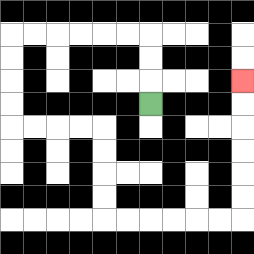{'start': '[6, 4]', 'end': '[10, 3]', 'path_directions': 'U,U,U,L,L,L,L,L,L,D,D,D,D,R,R,R,R,D,D,D,D,R,R,R,R,R,R,U,U,U,U,U,U', 'path_coordinates': '[[6, 4], [6, 3], [6, 2], [6, 1], [5, 1], [4, 1], [3, 1], [2, 1], [1, 1], [0, 1], [0, 2], [0, 3], [0, 4], [0, 5], [1, 5], [2, 5], [3, 5], [4, 5], [4, 6], [4, 7], [4, 8], [4, 9], [5, 9], [6, 9], [7, 9], [8, 9], [9, 9], [10, 9], [10, 8], [10, 7], [10, 6], [10, 5], [10, 4], [10, 3]]'}